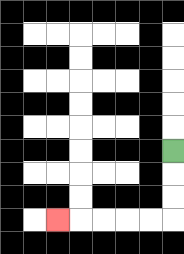{'start': '[7, 6]', 'end': '[2, 9]', 'path_directions': 'D,D,D,L,L,L,L,L', 'path_coordinates': '[[7, 6], [7, 7], [7, 8], [7, 9], [6, 9], [5, 9], [4, 9], [3, 9], [2, 9]]'}